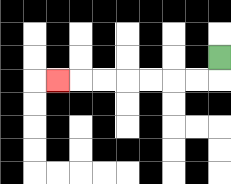{'start': '[9, 2]', 'end': '[2, 3]', 'path_directions': 'D,L,L,L,L,L,L,L', 'path_coordinates': '[[9, 2], [9, 3], [8, 3], [7, 3], [6, 3], [5, 3], [4, 3], [3, 3], [2, 3]]'}